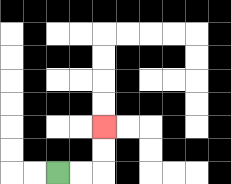{'start': '[2, 7]', 'end': '[4, 5]', 'path_directions': 'R,R,U,U', 'path_coordinates': '[[2, 7], [3, 7], [4, 7], [4, 6], [4, 5]]'}